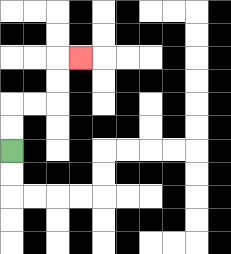{'start': '[0, 6]', 'end': '[3, 2]', 'path_directions': 'U,U,R,R,U,U,R', 'path_coordinates': '[[0, 6], [0, 5], [0, 4], [1, 4], [2, 4], [2, 3], [2, 2], [3, 2]]'}